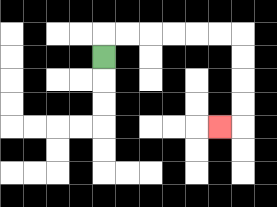{'start': '[4, 2]', 'end': '[9, 5]', 'path_directions': 'U,R,R,R,R,R,R,D,D,D,D,L', 'path_coordinates': '[[4, 2], [4, 1], [5, 1], [6, 1], [7, 1], [8, 1], [9, 1], [10, 1], [10, 2], [10, 3], [10, 4], [10, 5], [9, 5]]'}